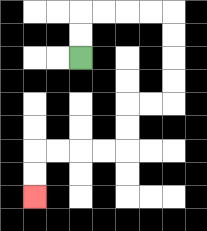{'start': '[3, 2]', 'end': '[1, 8]', 'path_directions': 'U,U,R,R,R,R,D,D,D,D,L,L,D,D,L,L,L,L,D,D', 'path_coordinates': '[[3, 2], [3, 1], [3, 0], [4, 0], [5, 0], [6, 0], [7, 0], [7, 1], [7, 2], [7, 3], [7, 4], [6, 4], [5, 4], [5, 5], [5, 6], [4, 6], [3, 6], [2, 6], [1, 6], [1, 7], [1, 8]]'}